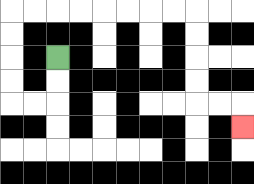{'start': '[2, 2]', 'end': '[10, 5]', 'path_directions': 'D,D,L,L,U,U,U,U,R,R,R,R,R,R,R,R,D,D,D,D,R,R,D', 'path_coordinates': '[[2, 2], [2, 3], [2, 4], [1, 4], [0, 4], [0, 3], [0, 2], [0, 1], [0, 0], [1, 0], [2, 0], [3, 0], [4, 0], [5, 0], [6, 0], [7, 0], [8, 0], [8, 1], [8, 2], [8, 3], [8, 4], [9, 4], [10, 4], [10, 5]]'}